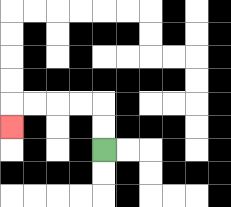{'start': '[4, 6]', 'end': '[0, 5]', 'path_directions': 'U,U,L,L,L,L,D', 'path_coordinates': '[[4, 6], [4, 5], [4, 4], [3, 4], [2, 4], [1, 4], [0, 4], [0, 5]]'}